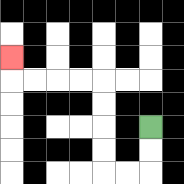{'start': '[6, 5]', 'end': '[0, 2]', 'path_directions': 'D,D,L,L,U,U,U,U,L,L,L,L,U', 'path_coordinates': '[[6, 5], [6, 6], [6, 7], [5, 7], [4, 7], [4, 6], [4, 5], [4, 4], [4, 3], [3, 3], [2, 3], [1, 3], [0, 3], [0, 2]]'}